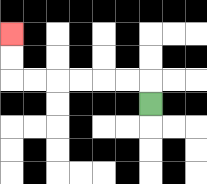{'start': '[6, 4]', 'end': '[0, 1]', 'path_directions': 'U,L,L,L,L,L,L,U,U', 'path_coordinates': '[[6, 4], [6, 3], [5, 3], [4, 3], [3, 3], [2, 3], [1, 3], [0, 3], [0, 2], [0, 1]]'}